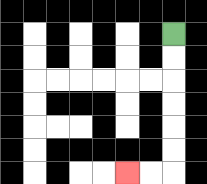{'start': '[7, 1]', 'end': '[5, 7]', 'path_directions': 'D,D,D,D,D,D,L,L', 'path_coordinates': '[[7, 1], [7, 2], [7, 3], [7, 4], [7, 5], [7, 6], [7, 7], [6, 7], [5, 7]]'}